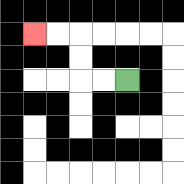{'start': '[5, 3]', 'end': '[1, 1]', 'path_directions': 'L,L,U,U,L,L', 'path_coordinates': '[[5, 3], [4, 3], [3, 3], [3, 2], [3, 1], [2, 1], [1, 1]]'}